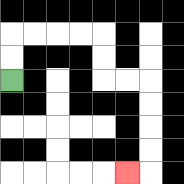{'start': '[0, 3]', 'end': '[5, 7]', 'path_directions': 'U,U,R,R,R,R,D,D,R,R,D,D,D,D,L', 'path_coordinates': '[[0, 3], [0, 2], [0, 1], [1, 1], [2, 1], [3, 1], [4, 1], [4, 2], [4, 3], [5, 3], [6, 3], [6, 4], [6, 5], [6, 6], [6, 7], [5, 7]]'}